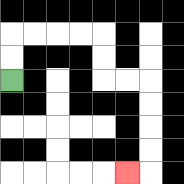{'start': '[0, 3]', 'end': '[5, 7]', 'path_directions': 'U,U,R,R,R,R,D,D,R,R,D,D,D,D,L', 'path_coordinates': '[[0, 3], [0, 2], [0, 1], [1, 1], [2, 1], [3, 1], [4, 1], [4, 2], [4, 3], [5, 3], [6, 3], [6, 4], [6, 5], [6, 6], [6, 7], [5, 7]]'}